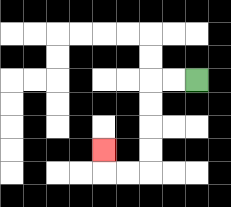{'start': '[8, 3]', 'end': '[4, 6]', 'path_directions': 'L,L,D,D,D,D,L,L,U', 'path_coordinates': '[[8, 3], [7, 3], [6, 3], [6, 4], [6, 5], [6, 6], [6, 7], [5, 7], [4, 7], [4, 6]]'}